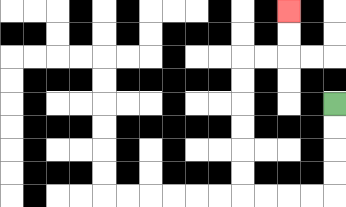{'start': '[14, 4]', 'end': '[12, 0]', 'path_directions': 'D,D,D,D,L,L,L,L,U,U,U,U,U,U,R,R,U,U', 'path_coordinates': '[[14, 4], [14, 5], [14, 6], [14, 7], [14, 8], [13, 8], [12, 8], [11, 8], [10, 8], [10, 7], [10, 6], [10, 5], [10, 4], [10, 3], [10, 2], [11, 2], [12, 2], [12, 1], [12, 0]]'}